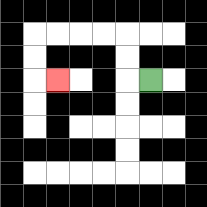{'start': '[6, 3]', 'end': '[2, 3]', 'path_directions': 'L,U,U,L,L,L,L,D,D,R', 'path_coordinates': '[[6, 3], [5, 3], [5, 2], [5, 1], [4, 1], [3, 1], [2, 1], [1, 1], [1, 2], [1, 3], [2, 3]]'}